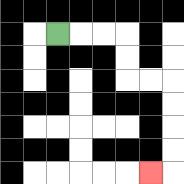{'start': '[2, 1]', 'end': '[6, 7]', 'path_directions': 'R,R,R,D,D,R,R,D,D,D,D,L', 'path_coordinates': '[[2, 1], [3, 1], [4, 1], [5, 1], [5, 2], [5, 3], [6, 3], [7, 3], [7, 4], [7, 5], [7, 6], [7, 7], [6, 7]]'}